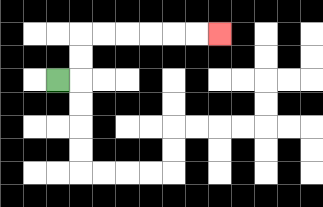{'start': '[2, 3]', 'end': '[9, 1]', 'path_directions': 'R,U,U,R,R,R,R,R,R', 'path_coordinates': '[[2, 3], [3, 3], [3, 2], [3, 1], [4, 1], [5, 1], [6, 1], [7, 1], [8, 1], [9, 1]]'}